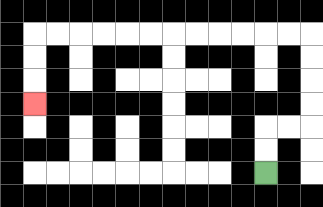{'start': '[11, 7]', 'end': '[1, 4]', 'path_directions': 'U,U,R,R,U,U,U,U,L,L,L,L,L,L,L,L,L,L,L,L,D,D,D', 'path_coordinates': '[[11, 7], [11, 6], [11, 5], [12, 5], [13, 5], [13, 4], [13, 3], [13, 2], [13, 1], [12, 1], [11, 1], [10, 1], [9, 1], [8, 1], [7, 1], [6, 1], [5, 1], [4, 1], [3, 1], [2, 1], [1, 1], [1, 2], [1, 3], [1, 4]]'}